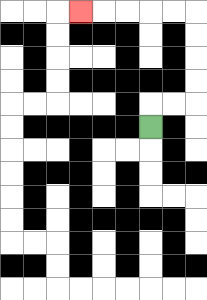{'start': '[6, 5]', 'end': '[3, 0]', 'path_directions': 'U,R,R,U,U,U,U,L,L,L,L,L', 'path_coordinates': '[[6, 5], [6, 4], [7, 4], [8, 4], [8, 3], [8, 2], [8, 1], [8, 0], [7, 0], [6, 0], [5, 0], [4, 0], [3, 0]]'}